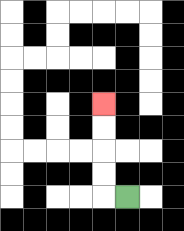{'start': '[5, 8]', 'end': '[4, 4]', 'path_directions': 'L,U,U,U,U', 'path_coordinates': '[[5, 8], [4, 8], [4, 7], [4, 6], [4, 5], [4, 4]]'}